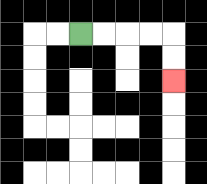{'start': '[3, 1]', 'end': '[7, 3]', 'path_directions': 'R,R,R,R,D,D', 'path_coordinates': '[[3, 1], [4, 1], [5, 1], [6, 1], [7, 1], [7, 2], [7, 3]]'}